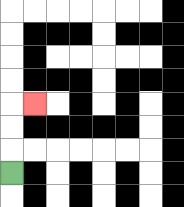{'start': '[0, 7]', 'end': '[1, 4]', 'path_directions': 'U,U,U,R', 'path_coordinates': '[[0, 7], [0, 6], [0, 5], [0, 4], [1, 4]]'}